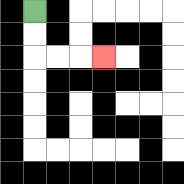{'start': '[1, 0]', 'end': '[4, 2]', 'path_directions': 'D,D,R,R,R', 'path_coordinates': '[[1, 0], [1, 1], [1, 2], [2, 2], [3, 2], [4, 2]]'}